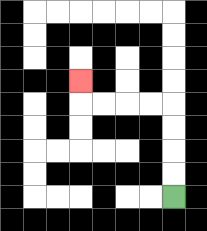{'start': '[7, 8]', 'end': '[3, 3]', 'path_directions': 'U,U,U,U,L,L,L,L,U', 'path_coordinates': '[[7, 8], [7, 7], [7, 6], [7, 5], [7, 4], [6, 4], [5, 4], [4, 4], [3, 4], [3, 3]]'}